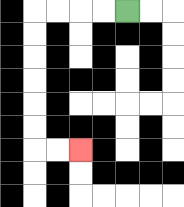{'start': '[5, 0]', 'end': '[3, 6]', 'path_directions': 'L,L,L,L,D,D,D,D,D,D,R,R', 'path_coordinates': '[[5, 0], [4, 0], [3, 0], [2, 0], [1, 0], [1, 1], [1, 2], [1, 3], [1, 4], [1, 5], [1, 6], [2, 6], [3, 6]]'}